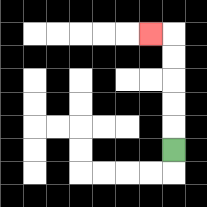{'start': '[7, 6]', 'end': '[6, 1]', 'path_directions': 'U,U,U,U,U,L', 'path_coordinates': '[[7, 6], [7, 5], [7, 4], [7, 3], [7, 2], [7, 1], [6, 1]]'}